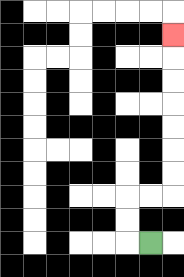{'start': '[6, 10]', 'end': '[7, 1]', 'path_directions': 'L,U,U,R,R,U,U,U,U,U,U,U', 'path_coordinates': '[[6, 10], [5, 10], [5, 9], [5, 8], [6, 8], [7, 8], [7, 7], [7, 6], [7, 5], [7, 4], [7, 3], [7, 2], [7, 1]]'}